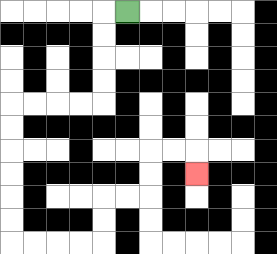{'start': '[5, 0]', 'end': '[8, 7]', 'path_directions': 'L,D,D,D,D,L,L,L,L,D,D,D,D,D,D,R,R,R,R,U,U,R,R,U,U,R,R,D', 'path_coordinates': '[[5, 0], [4, 0], [4, 1], [4, 2], [4, 3], [4, 4], [3, 4], [2, 4], [1, 4], [0, 4], [0, 5], [0, 6], [0, 7], [0, 8], [0, 9], [0, 10], [1, 10], [2, 10], [3, 10], [4, 10], [4, 9], [4, 8], [5, 8], [6, 8], [6, 7], [6, 6], [7, 6], [8, 6], [8, 7]]'}